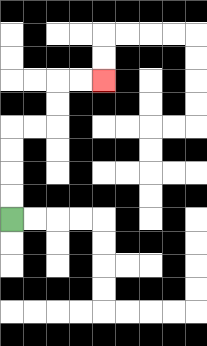{'start': '[0, 9]', 'end': '[4, 3]', 'path_directions': 'U,U,U,U,R,R,U,U,R,R', 'path_coordinates': '[[0, 9], [0, 8], [0, 7], [0, 6], [0, 5], [1, 5], [2, 5], [2, 4], [2, 3], [3, 3], [4, 3]]'}